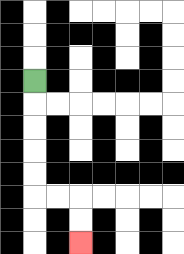{'start': '[1, 3]', 'end': '[3, 10]', 'path_directions': 'D,D,D,D,D,R,R,D,D', 'path_coordinates': '[[1, 3], [1, 4], [1, 5], [1, 6], [1, 7], [1, 8], [2, 8], [3, 8], [3, 9], [3, 10]]'}